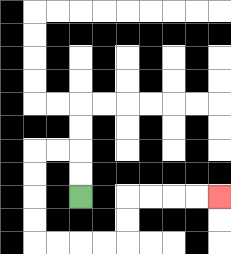{'start': '[3, 8]', 'end': '[9, 8]', 'path_directions': 'U,U,L,L,D,D,D,D,R,R,R,R,U,U,R,R,R,R', 'path_coordinates': '[[3, 8], [3, 7], [3, 6], [2, 6], [1, 6], [1, 7], [1, 8], [1, 9], [1, 10], [2, 10], [3, 10], [4, 10], [5, 10], [5, 9], [5, 8], [6, 8], [7, 8], [8, 8], [9, 8]]'}